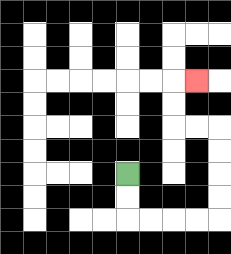{'start': '[5, 7]', 'end': '[8, 3]', 'path_directions': 'D,D,R,R,R,R,U,U,U,U,L,L,U,U,R', 'path_coordinates': '[[5, 7], [5, 8], [5, 9], [6, 9], [7, 9], [8, 9], [9, 9], [9, 8], [9, 7], [9, 6], [9, 5], [8, 5], [7, 5], [7, 4], [7, 3], [8, 3]]'}